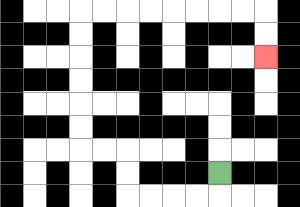{'start': '[9, 7]', 'end': '[11, 2]', 'path_directions': 'D,L,L,L,L,U,U,L,L,U,U,U,U,U,U,R,R,R,R,R,R,R,R,D,D', 'path_coordinates': '[[9, 7], [9, 8], [8, 8], [7, 8], [6, 8], [5, 8], [5, 7], [5, 6], [4, 6], [3, 6], [3, 5], [3, 4], [3, 3], [3, 2], [3, 1], [3, 0], [4, 0], [5, 0], [6, 0], [7, 0], [8, 0], [9, 0], [10, 0], [11, 0], [11, 1], [11, 2]]'}